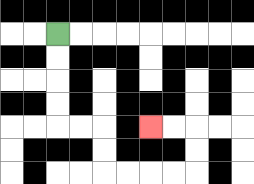{'start': '[2, 1]', 'end': '[6, 5]', 'path_directions': 'D,D,D,D,R,R,D,D,R,R,R,R,U,U,L,L', 'path_coordinates': '[[2, 1], [2, 2], [2, 3], [2, 4], [2, 5], [3, 5], [4, 5], [4, 6], [4, 7], [5, 7], [6, 7], [7, 7], [8, 7], [8, 6], [8, 5], [7, 5], [6, 5]]'}